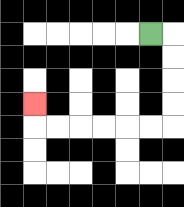{'start': '[6, 1]', 'end': '[1, 4]', 'path_directions': 'R,D,D,D,D,L,L,L,L,L,L,U', 'path_coordinates': '[[6, 1], [7, 1], [7, 2], [7, 3], [7, 4], [7, 5], [6, 5], [5, 5], [4, 5], [3, 5], [2, 5], [1, 5], [1, 4]]'}